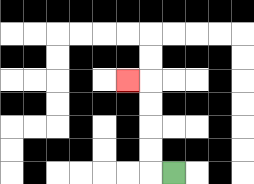{'start': '[7, 7]', 'end': '[5, 3]', 'path_directions': 'L,U,U,U,U,L', 'path_coordinates': '[[7, 7], [6, 7], [6, 6], [6, 5], [6, 4], [6, 3], [5, 3]]'}